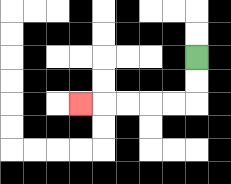{'start': '[8, 2]', 'end': '[3, 4]', 'path_directions': 'D,D,L,L,L,L,L', 'path_coordinates': '[[8, 2], [8, 3], [8, 4], [7, 4], [6, 4], [5, 4], [4, 4], [3, 4]]'}